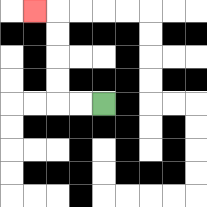{'start': '[4, 4]', 'end': '[1, 0]', 'path_directions': 'L,L,U,U,U,U,L', 'path_coordinates': '[[4, 4], [3, 4], [2, 4], [2, 3], [2, 2], [2, 1], [2, 0], [1, 0]]'}